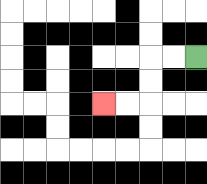{'start': '[8, 2]', 'end': '[4, 4]', 'path_directions': 'L,L,D,D,L,L', 'path_coordinates': '[[8, 2], [7, 2], [6, 2], [6, 3], [6, 4], [5, 4], [4, 4]]'}